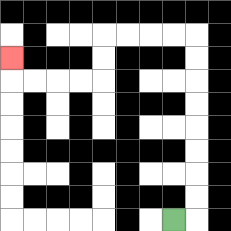{'start': '[7, 9]', 'end': '[0, 2]', 'path_directions': 'R,U,U,U,U,U,U,U,U,L,L,L,L,D,D,L,L,L,L,U', 'path_coordinates': '[[7, 9], [8, 9], [8, 8], [8, 7], [8, 6], [8, 5], [8, 4], [8, 3], [8, 2], [8, 1], [7, 1], [6, 1], [5, 1], [4, 1], [4, 2], [4, 3], [3, 3], [2, 3], [1, 3], [0, 3], [0, 2]]'}